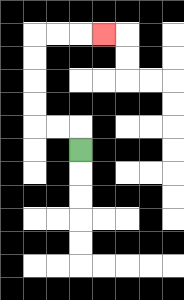{'start': '[3, 6]', 'end': '[4, 1]', 'path_directions': 'U,L,L,U,U,U,U,R,R,R', 'path_coordinates': '[[3, 6], [3, 5], [2, 5], [1, 5], [1, 4], [1, 3], [1, 2], [1, 1], [2, 1], [3, 1], [4, 1]]'}